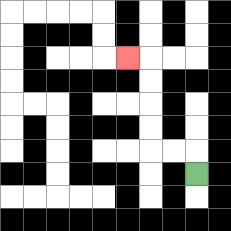{'start': '[8, 7]', 'end': '[5, 2]', 'path_directions': 'U,L,L,U,U,U,U,L', 'path_coordinates': '[[8, 7], [8, 6], [7, 6], [6, 6], [6, 5], [6, 4], [6, 3], [6, 2], [5, 2]]'}